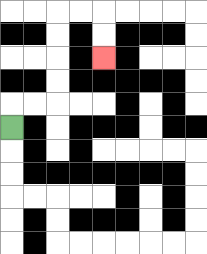{'start': '[0, 5]', 'end': '[4, 2]', 'path_directions': 'U,R,R,U,U,U,U,R,R,D,D', 'path_coordinates': '[[0, 5], [0, 4], [1, 4], [2, 4], [2, 3], [2, 2], [2, 1], [2, 0], [3, 0], [4, 0], [4, 1], [4, 2]]'}